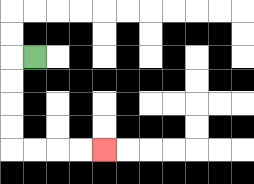{'start': '[1, 2]', 'end': '[4, 6]', 'path_directions': 'L,D,D,D,D,R,R,R,R', 'path_coordinates': '[[1, 2], [0, 2], [0, 3], [0, 4], [0, 5], [0, 6], [1, 6], [2, 6], [3, 6], [4, 6]]'}